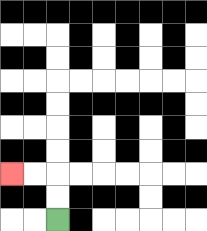{'start': '[2, 9]', 'end': '[0, 7]', 'path_directions': 'U,U,L,L', 'path_coordinates': '[[2, 9], [2, 8], [2, 7], [1, 7], [0, 7]]'}